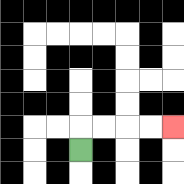{'start': '[3, 6]', 'end': '[7, 5]', 'path_directions': 'U,R,R,R,R', 'path_coordinates': '[[3, 6], [3, 5], [4, 5], [5, 5], [6, 5], [7, 5]]'}